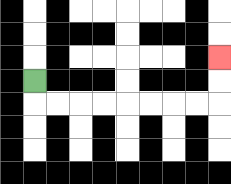{'start': '[1, 3]', 'end': '[9, 2]', 'path_directions': 'D,R,R,R,R,R,R,R,R,U,U', 'path_coordinates': '[[1, 3], [1, 4], [2, 4], [3, 4], [4, 4], [5, 4], [6, 4], [7, 4], [8, 4], [9, 4], [9, 3], [9, 2]]'}